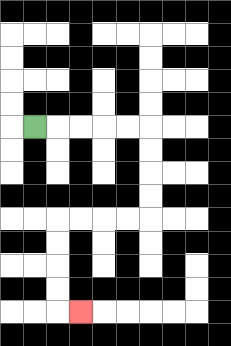{'start': '[1, 5]', 'end': '[3, 13]', 'path_directions': 'R,R,R,R,R,D,D,D,D,L,L,L,L,D,D,D,D,R', 'path_coordinates': '[[1, 5], [2, 5], [3, 5], [4, 5], [5, 5], [6, 5], [6, 6], [6, 7], [6, 8], [6, 9], [5, 9], [4, 9], [3, 9], [2, 9], [2, 10], [2, 11], [2, 12], [2, 13], [3, 13]]'}